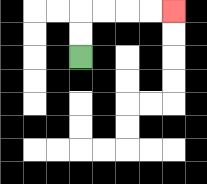{'start': '[3, 2]', 'end': '[7, 0]', 'path_directions': 'U,U,R,R,R,R', 'path_coordinates': '[[3, 2], [3, 1], [3, 0], [4, 0], [5, 0], [6, 0], [7, 0]]'}